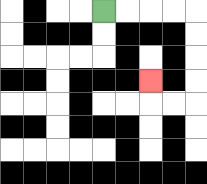{'start': '[4, 0]', 'end': '[6, 3]', 'path_directions': 'R,R,R,R,D,D,D,D,L,L,U', 'path_coordinates': '[[4, 0], [5, 0], [6, 0], [7, 0], [8, 0], [8, 1], [8, 2], [8, 3], [8, 4], [7, 4], [6, 4], [6, 3]]'}